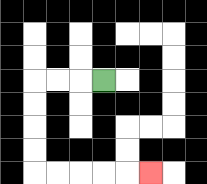{'start': '[4, 3]', 'end': '[6, 7]', 'path_directions': 'L,L,L,D,D,D,D,R,R,R,R,R', 'path_coordinates': '[[4, 3], [3, 3], [2, 3], [1, 3], [1, 4], [1, 5], [1, 6], [1, 7], [2, 7], [3, 7], [4, 7], [5, 7], [6, 7]]'}